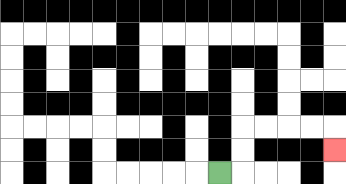{'start': '[9, 7]', 'end': '[14, 6]', 'path_directions': 'R,U,U,R,R,R,R,D', 'path_coordinates': '[[9, 7], [10, 7], [10, 6], [10, 5], [11, 5], [12, 5], [13, 5], [14, 5], [14, 6]]'}